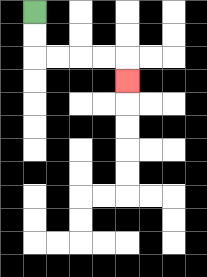{'start': '[1, 0]', 'end': '[5, 3]', 'path_directions': 'D,D,R,R,R,R,D', 'path_coordinates': '[[1, 0], [1, 1], [1, 2], [2, 2], [3, 2], [4, 2], [5, 2], [5, 3]]'}